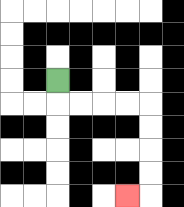{'start': '[2, 3]', 'end': '[5, 8]', 'path_directions': 'D,R,R,R,R,D,D,D,D,L', 'path_coordinates': '[[2, 3], [2, 4], [3, 4], [4, 4], [5, 4], [6, 4], [6, 5], [6, 6], [6, 7], [6, 8], [5, 8]]'}